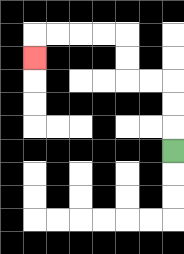{'start': '[7, 6]', 'end': '[1, 2]', 'path_directions': 'U,U,U,L,L,U,U,L,L,L,L,D', 'path_coordinates': '[[7, 6], [7, 5], [7, 4], [7, 3], [6, 3], [5, 3], [5, 2], [5, 1], [4, 1], [3, 1], [2, 1], [1, 1], [1, 2]]'}